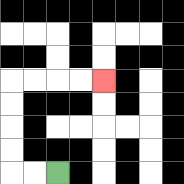{'start': '[2, 7]', 'end': '[4, 3]', 'path_directions': 'L,L,U,U,U,U,R,R,R,R', 'path_coordinates': '[[2, 7], [1, 7], [0, 7], [0, 6], [0, 5], [0, 4], [0, 3], [1, 3], [2, 3], [3, 3], [4, 3]]'}